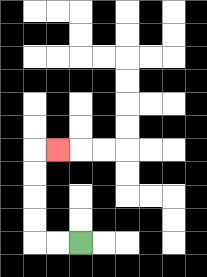{'start': '[3, 10]', 'end': '[2, 6]', 'path_directions': 'L,L,U,U,U,U,R', 'path_coordinates': '[[3, 10], [2, 10], [1, 10], [1, 9], [1, 8], [1, 7], [1, 6], [2, 6]]'}